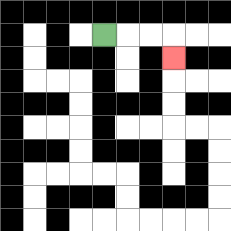{'start': '[4, 1]', 'end': '[7, 2]', 'path_directions': 'R,R,R,D', 'path_coordinates': '[[4, 1], [5, 1], [6, 1], [7, 1], [7, 2]]'}